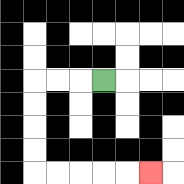{'start': '[4, 3]', 'end': '[6, 7]', 'path_directions': 'L,L,L,D,D,D,D,R,R,R,R,R', 'path_coordinates': '[[4, 3], [3, 3], [2, 3], [1, 3], [1, 4], [1, 5], [1, 6], [1, 7], [2, 7], [3, 7], [4, 7], [5, 7], [6, 7]]'}